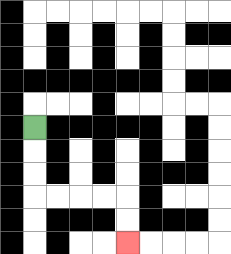{'start': '[1, 5]', 'end': '[5, 10]', 'path_directions': 'D,D,D,R,R,R,R,D,D', 'path_coordinates': '[[1, 5], [1, 6], [1, 7], [1, 8], [2, 8], [3, 8], [4, 8], [5, 8], [5, 9], [5, 10]]'}